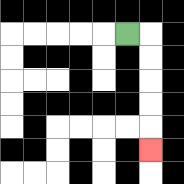{'start': '[5, 1]', 'end': '[6, 6]', 'path_directions': 'R,D,D,D,D,D', 'path_coordinates': '[[5, 1], [6, 1], [6, 2], [6, 3], [6, 4], [6, 5], [6, 6]]'}